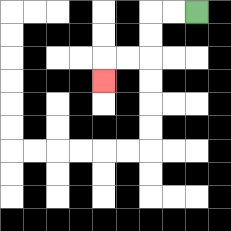{'start': '[8, 0]', 'end': '[4, 3]', 'path_directions': 'L,L,D,D,L,L,D', 'path_coordinates': '[[8, 0], [7, 0], [6, 0], [6, 1], [6, 2], [5, 2], [4, 2], [4, 3]]'}